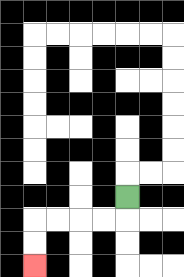{'start': '[5, 8]', 'end': '[1, 11]', 'path_directions': 'D,L,L,L,L,D,D', 'path_coordinates': '[[5, 8], [5, 9], [4, 9], [3, 9], [2, 9], [1, 9], [1, 10], [1, 11]]'}